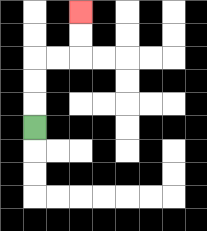{'start': '[1, 5]', 'end': '[3, 0]', 'path_directions': 'U,U,U,R,R,U,U', 'path_coordinates': '[[1, 5], [1, 4], [1, 3], [1, 2], [2, 2], [3, 2], [3, 1], [3, 0]]'}